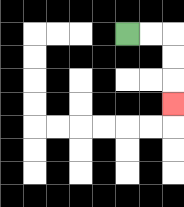{'start': '[5, 1]', 'end': '[7, 4]', 'path_directions': 'R,R,D,D,D', 'path_coordinates': '[[5, 1], [6, 1], [7, 1], [7, 2], [7, 3], [7, 4]]'}